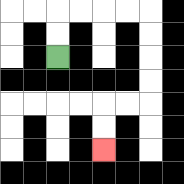{'start': '[2, 2]', 'end': '[4, 6]', 'path_directions': 'U,U,R,R,R,R,D,D,D,D,L,L,D,D', 'path_coordinates': '[[2, 2], [2, 1], [2, 0], [3, 0], [4, 0], [5, 0], [6, 0], [6, 1], [6, 2], [6, 3], [6, 4], [5, 4], [4, 4], [4, 5], [4, 6]]'}